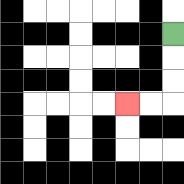{'start': '[7, 1]', 'end': '[5, 4]', 'path_directions': 'D,D,D,L,L', 'path_coordinates': '[[7, 1], [7, 2], [7, 3], [7, 4], [6, 4], [5, 4]]'}